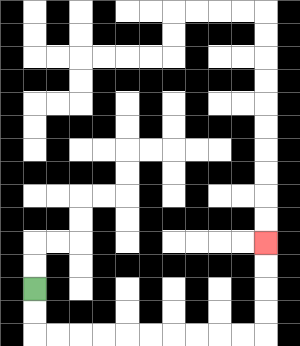{'start': '[1, 12]', 'end': '[11, 10]', 'path_directions': 'D,D,R,R,R,R,R,R,R,R,R,R,U,U,U,U', 'path_coordinates': '[[1, 12], [1, 13], [1, 14], [2, 14], [3, 14], [4, 14], [5, 14], [6, 14], [7, 14], [8, 14], [9, 14], [10, 14], [11, 14], [11, 13], [11, 12], [11, 11], [11, 10]]'}